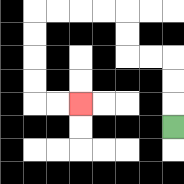{'start': '[7, 5]', 'end': '[3, 4]', 'path_directions': 'U,U,U,L,L,U,U,L,L,L,L,D,D,D,D,R,R', 'path_coordinates': '[[7, 5], [7, 4], [7, 3], [7, 2], [6, 2], [5, 2], [5, 1], [5, 0], [4, 0], [3, 0], [2, 0], [1, 0], [1, 1], [1, 2], [1, 3], [1, 4], [2, 4], [3, 4]]'}